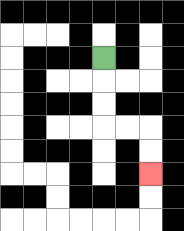{'start': '[4, 2]', 'end': '[6, 7]', 'path_directions': 'D,D,D,R,R,D,D', 'path_coordinates': '[[4, 2], [4, 3], [4, 4], [4, 5], [5, 5], [6, 5], [6, 6], [6, 7]]'}